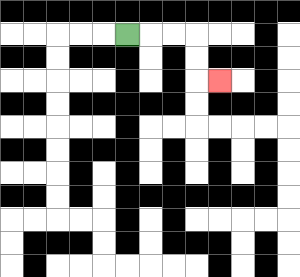{'start': '[5, 1]', 'end': '[9, 3]', 'path_directions': 'R,R,R,D,D,R', 'path_coordinates': '[[5, 1], [6, 1], [7, 1], [8, 1], [8, 2], [8, 3], [9, 3]]'}